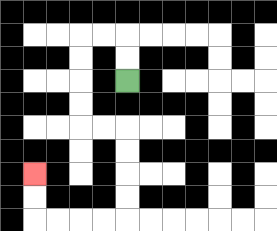{'start': '[5, 3]', 'end': '[1, 7]', 'path_directions': 'U,U,L,L,D,D,D,D,R,R,D,D,D,D,L,L,L,L,U,U', 'path_coordinates': '[[5, 3], [5, 2], [5, 1], [4, 1], [3, 1], [3, 2], [3, 3], [3, 4], [3, 5], [4, 5], [5, 5], [5, 6], [5, 7], [5, 8], [5, 9], [4, 9], [3, 9], [2, 9], [1, 9], [1, 8], [1, 7]]'}